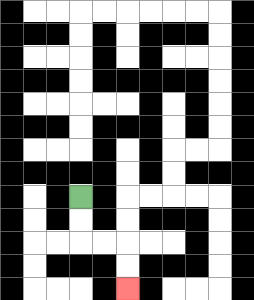{'start': '[3, 8]', 'end': '[5, 12]', 'path_directions': 'D,D,R,R,D,D', 'path_coordinates': '[[3, 8], [3, 9], [3, 10], [4, 10], [5, 10], [5, 11], [5, 12]]'}